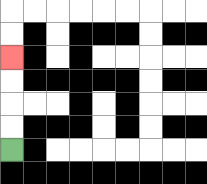{'start': '[0, 6]', 'end': '[0, 2]', 'path_directions': 'U,U,U,U', 'path_coordinates': '[[0, 6], [0, 5], [0, 4], [0, 3], [0, 2]]'}